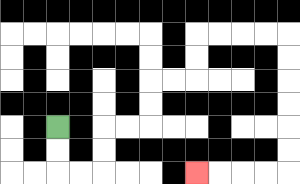{'start': '[2, 5]', 'end': '[8, 7]', 'path_directions': 'D,D,R,R,U,U,R,R,U,U,R,R,U,U,R,R,R,R,D,D,D,D,D,D,L,L,L,L', 'path_coordinates': '[[2, 5], [2, 6], [2, 7], [3, 7], [4, 7], [4, 6], [4, 5], [5, 5], [6, 5], [6, 4], [6, 3], [7, 3], [8, 3], [8, 2], [8, 1], [9, 1], [10, 1], [11, 1], [12, 1], [12, 2], [12, 3], [12, 4], [12, 5], [12, 6], [12, 7], [11, 7], [10, 7], [9, 7], [8, 7]]'}